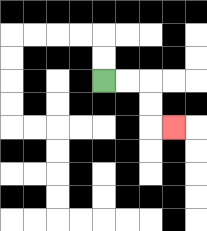{'start': '[4, 3]', 'end': '[7, 5]', 'path_directions': 'R,R,D,D,R', 'path_coordinates': '[[4, 3], [5, 3], [6, 3], [6, 4], [6, 5], [7, 5]]'}